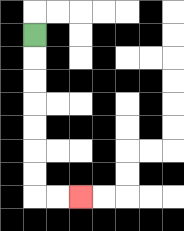{'start': '[1, 1]', 'end': '[3, 8]', 'path_directions': 'D,D,D,D,D,D,D,R,R', 'path_coordinates': '[[1, 1], [1, 2], [1, 3], [1, 4], [1, 5], [1, 6], [1, 7], [1, 8], [2, 8], [3, 8]]'}